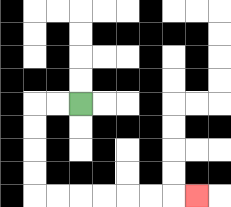{'start': '[3, 4]', 'end': '[8, 8]', 'path_directions': 'L,L,D,D,D,D,R,R,R,R,R,R,R', 'path_coordinates': '[[3, 4], [2, 4], [1, 4], [1, 5], [1, 6], [1, 7], [1, 8], [2, 8], [3, 8], [4, 8], [5, 8], [6, 8], [7, 8], [8, 8]]'}